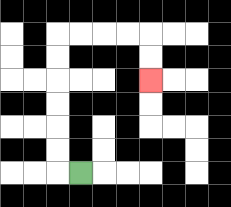{'start': '[3, 7]', 'end': '[6, 3]', 'path_directions': 'L,U,U,U,U,U,U,R,R,R,R,D,D', 'path_coordinates': '[[3, 7], [2, 7], [2, 6], [2, 5], [2, 4], [2, 3], [2, 2], [2, 1], [3, 1], [4, 1], [5, 1], [6, 1], [6, 2], [6, 3]]'}